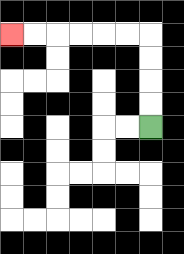{'start': '[6, 5]', 'end': '[0, 1]', 'path_directions': 'U,U,U,U,L,L,L,L,L,L', 'path_coordinates': '[[6, 5], [6, 4], [6, 3], [6, 2], [6, 1], [5, 1], [4, 1], [3, 1], [2, 1], [1, 1], [0, 1]]'}